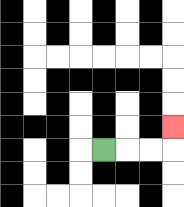{'start': '[4, 6]', 'end': '[7, 5]', 'path_directions': 'R,R,R,U', 'path_coordinates': '[[4, 6], [5, 6], [6, 6], [7, 6], [7, 5]]'}